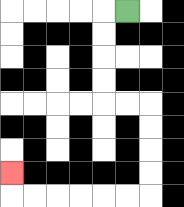{'start': '[5, 0]', 'end': '[0, 7]', 'path_directions': 'L,D,D,D,D,R,R,D,D,D,D,L,L,L,L,L,L,U', 'path_coordinates': '[[5, 0], [4, 0], [4, 1], [4, 2], [4, 3], [4, 4], [5, 4], [6, 4], [6, 5], [6, 6], [6, 7], [6, 8], [5, 8], [4, 8], [3, 8], [2, 8], [1, 8], [0, 8], [0, 7]]'}